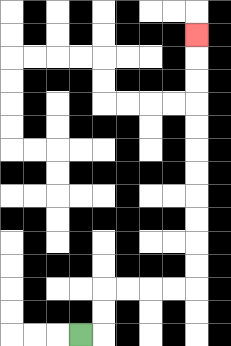{'start': '[3, 14]', 'end': '[8, 1]', 'path_directions': 'R,U,U,R,R,R,R,U,U,U,U,U,U,U,U,U,U,U', 'path_coordinates': '[[3, 14], [4, 14], [4, 13], [4, 12], [5, 12], [6, 12], [7, 12], [8, 12], [8, 11], [8, 10], [8, 9], [8, 8], [8, 7], [8, 6], [8, 5], [8, 4], [8, 3], [8, 2], [8, 1]]'}